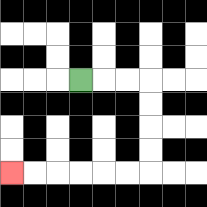{'start': '[3, 3]', 'end': '[0, 7]', 'path_directions': 'R,R,R,D,D,D,D,L,L,L,L,L,L', 'path_coordinates': '[[3, 3], [4, 3], [5, 3], [6, 3], [6, 4], [6, 5], [6, 6], [6, 7], [5, 7], [4, 7], [3, 7], [2, 7], [1, 7], [0, 7]]'}